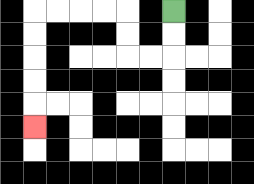{'start': '[7, 0]', 'end': '[1, 5]', 'path_directions': 'D,D,L,L,U,U,L,L,L,L,D,D,D,D,D', 'path_coordinates': '[[7, 0], [7, 1], [7, 2], [6, 2], [5, 2], [5, 1], [5, 0], [4, 0], [3, 0], [2, 0], [1, 0], [1, 1], [1, 2], [1, 3], [1, 4], [1, 5]]'}